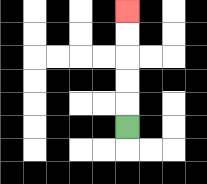{'start': '[5, 5]', 'end': '[5, 0]', 'path_directions': 'U,U,U,U,U', 'path_coordinates': '[[5, 5], [5, 4], [5, 3], [5, 2], [5, 1], [5, 0]]'}